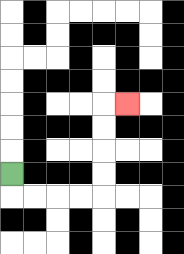{'start': '[0, 7]', 'end': '[5, 4]', 'path_directions': 'D,R,R,R,R,U,U,U,U,R', 'path_coordinates': '[[0, 7], [0, 8], [1, 8], [2, 8], [3, 8], [4, 8], [4, 7], [4, 6], [4, 5], [4, 4], [5, 4]]'}